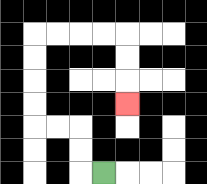{'start': '[4, 7]', 'end': '[5, 4]', 'path_directions': 'L,U,U,L,L,U,U,U,U,R,R,R,R,D,D,D', 'path_coordinates': '[[4, 7], [3, 7], [3, 6], [3, 5], [2, 5], [1, 5], [1, 4], [1, 3], [1, 2], [1, 1], [2, 1], [3, 1], [4, 1], [5, 1], [5, 2], [5, 3], [5, 4]]'}